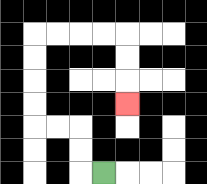{'start': '[4, 7]', 'end': '[5, 4]', 'path_directions': 'L,U,U,L,L,U,U,U,U,R,R,R,R,D,D,D', 'path_coordinates': '[[4, 7], [3, 7], [3, 6], [3, 5], [2, 5], [1, 5], [1, 4], [1, 3], [1, 2], [1, 1], [2, 1], [3, 1], [4, 1], [5, 1], [5, 2], [5, 3], [5, 4]]'}